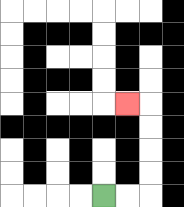{'start': '[4, 8]', 'end': '[5, 4]', 'path_directions': 'R,R,U,U,U,U,L', 'path_coordinates': '[[4, 8], [5, 8], [6, 8], [6, 7], [6, 6], [6, 5], [6, 4], [5, 4]]'}